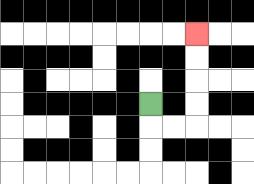{'start': '[6, 4]', 'end': '[8, 1]', 'path_directions': 'D,R,R,U,U,U,U', 'path_coordinates': '[[6, 4], [6, 5], [7, 5], [8, 5], [8, 4], [8, 3], [8, 2], [8, 1]]'}